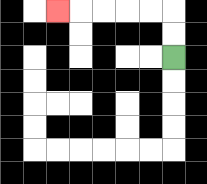{'start': '[7, 2]', 'end': '[2, 0]', 'path_directions': 'U,U,L,L,L,L,L', 'path_coordinates': '[[7, 2], [7, 1], [7, 0], [6, 0], [5, 0], [4, 0], [3, 0], [2, 0]]'}